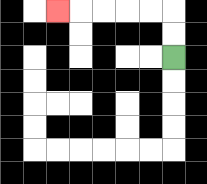{'start': '[7, 2]', 'end': '[2, 0]', 'path_directions': 'U,U,L,L,L,L,L', 'path_coordinates': '[[7, 2], [7, 1], [7, 0], [6, 0], [5, 0], [4, 0], [3, 0], [2, 0]]'}